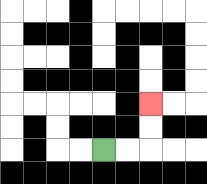{'start': '[4, 6]', 'end': '[6, 4]', 'path_directions': 'R,R,U,U', 'path_coordinates': '[[4, 6], [5, 6], [6, 6], [6, 5], [6, 4]]'}